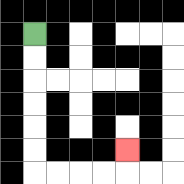{'start': '[1, 1]', 'end': '[5, 6]', 'path_directions': 'D,D,D,D,D,D,R,R,R,R,U', 'path_coordinates': '[[1, 1], [1, 2], [1, 3], [1, 4], [1, 5], [1, 6], [1, 7], [2, 7], [3, 7], [4, 7], [5, 7], [5, 6]]'}